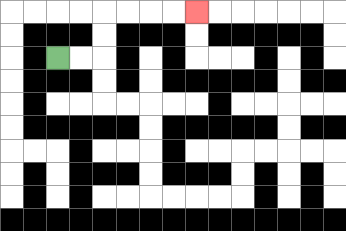{'start': '[2, 2]', 'end': '[8, 0]', 'path_directions': 'R,R,U,U,R,R,R,R', 'path_coordinates': '[[2, 2], [3, 2], [4, 2], [4, 1], [4, 0], [5, 0], [6, 0], [7, 0], [8, 0]]'}